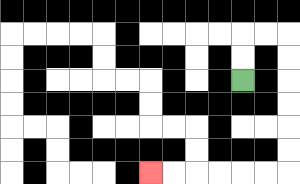{'start': '[10, 3]', 'end': '[6, 7]', 'path_directions': 'U,U,R,R,D,D,D,D,D,D,L,L,L,L,L,L', 'path_coordinates': '[[10, 3], [10, 2], [10, 1], [11, 1], [12, 1], [12, 2], [12, 3], [12, 4], [12, 5], [12, 6], [12, 7], [11, 7], [10, 7], [9, 7], [8, 7], [7, 7], [6, 7]]'}